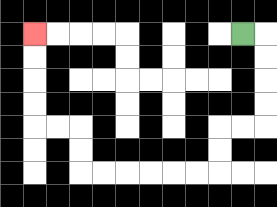{'start': '[10, 1]', 'end': '[1, 1]', 'path_directions': 'R,D,D,D,D,L,L,D,D,L,L,L,L,L,L,U,U,L,L,U,U,U,U', 'path_coordinates': '[[10, 1], [11, 1], [11, 2], [11, 3], [11, 4], [11, 5], [10, 5], [9, 5], [9, 6], [9, 7], [8, 7], [7, 7], [6, 7], [5, 7], [4, 7], [3, 7], [3, 6], [3, 5], [2, 5], [1, 5], [1, 4], [1, 3], [1, 2], [1, 1]]'}